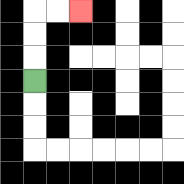{'start': '[1, 3]', 'end': '[3, 0]', 'path_directions': 'U,U,U,R,R', 'path_coordinates': '[[1, 3], [1, 2], [1, 1], [1, 0], [2, 0], [3, 0]]'}